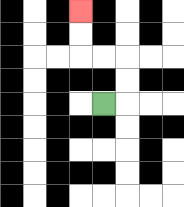{'start': '[4, 4]', 'end': '[3, 0]', 'path_directions': 'R,U,U,L,L,U,U', 'path_coordinates': '[[4, 4], [5, 4], [5, 3], [5, 2], [4, 2], [3, 2], [3, 1], [3, 0]]'}